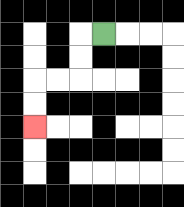{'start': '[4, 1]', 'end': '[1, 5]', 'path_directions': 'L,D,D,L,L,D,D', 'path_coordinates': '[[4, 1], [3, 1], [3, 2], [3, 3], [2, 3], [1, 3], [1, 4], [1, 5]]'}